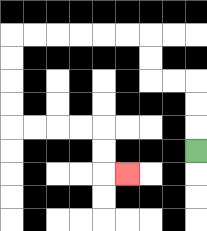{'start': '[8, 6]', 'end': '[5, 7]', 'path_directions': 'U,U,U,L,L,U,U,L,L,L,L,L,L,D,D,D,D,R,R,R,R,D,D,R', 'path_coordinates': '[[8, 6], [8, 5], [8, 4], [8, 3], [7, 3], [6, 3], [6, 2], [6, 1], [5, 1], [4, 1], [3, 1], [2, 1], [1, 1], [0, 1], [0, 2], [0, 3], [0, 4], [0, 5], [1, 5], [2, 5], [3, 5], [4, 5], [4, 6], [4, 7], [5, 7]]'}